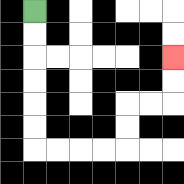{'start': '[1, 0]', 'end': '[7, 2]', 'path_directions': 'D,D,D,D,D,D,R,R,R,R,U,U,R,R,U,U', 'path_coordinates': '[[1, 0], [1, 1], [1, 2], [1, 3], [1, 4], [1, 5], [1, 6], [2, 6], [3, 6], [4, 6], [5, 6], [5, 5], [5, 4], [6, 4], [7, 4], [7, 3], [7, 2]]'}